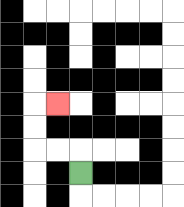{'start': '[3, 7]', 'end': '[2, 4]', 'path_directions': 'U,L,L,U,U,R', 'path_coordinates': '[[3, 7], [3, 6], [2, 6], [1, 6], [1, 5], [1, 4], [2, 4]]'}